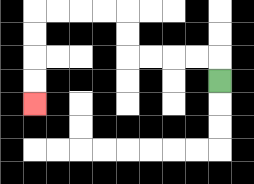{'start': '[9, 3]', 'end': '[1, 4]', 'path_directions': 'U,L,L,L,L,U,U,L,L,L,L,D,D,D,D', 'path_coordinates': '[[9, 3], [9, 2], [8, 2], [7, 2], [6, 2], [5, 2], [5, 1], [5, 0], [4, 0], [3, 0], [2, 0], [1, 0], [1, 1], [1, 2], [1, 3], [1, 4]]'}